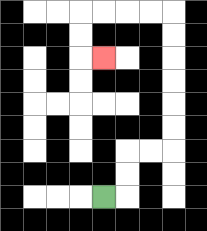{'start': '[4, 8]', 'end': '[4, 2]', 'path_directions': 'R,U,U,R,R,U,U,U,U,U,U,L,L,L,L,D,D,R', 'path_coordinates': '[[4, 8], [5, 8], [5, 7], [5, 6], [6, 6], [7, 6], [7, 5], [7, 4], [7, 3], [7, 2], [7, 1], [7, 0], [6, 0], [5, 0], [4, 0], [3, 0], [3, 1], [3, 2], [4, 2]]'}